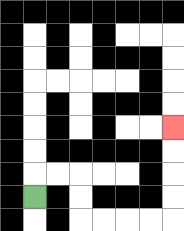{'start': '[1, 8]', 'end': '[7, 5]', 'path_directions': 'U,R,R,D,D,R,R,R,R,U,U,U,U', 'path_coordinates': '[[1, 8], [1, 7], [2, 7], [3, 7], [3, 8], [3, 9], [4, 9], [5, 9], [6, 9], [7, 9], [7, 8], [7, 7], [7, 6], [7, 5]]'}